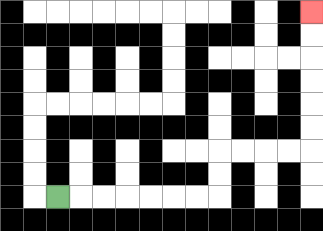{'start': '[2, 8]', 'end': '[13, 0]', 'path_directions': 'R,R,R,R,R,R,R,U,U,R,R,R,R,U,U,U,U,U,U', 'path_coordinates': '[[2, 8], [3, 8], [4, 8], [5, 8], [6, 8], [7, 8], [8, 8], [9, 8], [9, 7], [9, 6], [10, 6], [11, 6], [12, 6], [13, 6], [13, 5], [13, 4], [13, 3], [13, 2], [13, 1], [13, 0]]'}